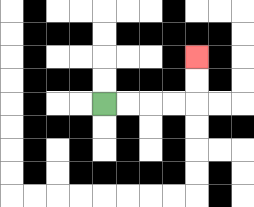{'start': '[4, 4]', 'end': '[8, 2]', 'path_directions': 'R,R,R,R,U,U', 'path_coordinates': '[[4, 4], [5, 4], [6, 4], [7, 4], [8, 4], [8, 3], [8, 2]]'}